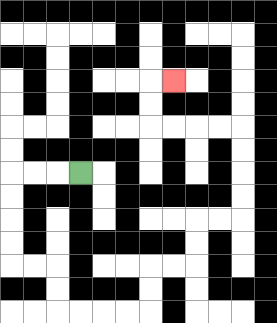{'start': '[3, 7]', 'end': '[7, 3]', 'path_directions': 'L,L,L,D,D,D,D,R,R,D,D,R,R,R,R,U,U,R,R,U,U,R,R,U,U,U,U,L,L,L,L,U,U,R', 'path_coordinates': '[[3, 7], [2, 7], [1, 7], [0, 7], [0, 8], [0, 9], [0, 10], [0, 11], [1, 11], [2, 11], [2, 12], [2, 13], [3, 13], [4, 13], [5, 13], [6, 13], [6, 12], [6, 11], [7, 11], [8, 11], [8, 10], [8, 9], [9, 9], [10, 9], [10, 8], [10, 7], [10, 6], [10, 5], [9, 5], [8, 5], [7, 5], [6, 5], [6, 4], [6, 3], [7, 3]]'}